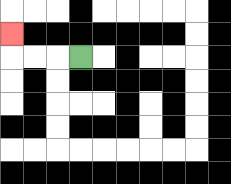{'start': '[3, 2]', 'end': '[0, 1]', 'path_directions': 'L,L,L,U', 'path_coordinates': '[[3, 2], [2, 2], [1, 2], [0, 2], [0, 1]]'}